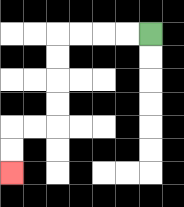{'start': '[6, 1]', 'end': '[0, 7]', 'path_directions': 'L,L,L,L,D,D,D,D,L,L,D,D', 'path_coordinates': '[[6, 1], [5, 1], [4, 1], [3, 1], [2, 1], [2, 2], [2, 3], [2, 4], [2, 5], [1, 5], [0, 5], [0, 6], [0, 7]]'}